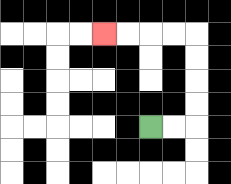{'start': '[6, 5]', 'end': '[4, 1]', 'path_directions': 'R,R,U,U,U,U,L,L,L,L', 'path_coordinates': '[[6, 5], [7, 5], [8, 5], [8, 4], [8, 3], [8, 2], [8, 1], [7, 1], [6, 1], [5, 1], [4, 1]]'}